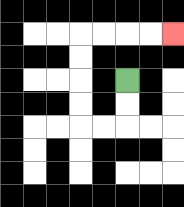{'start': '[5, 3]', 'end': '[7, 1]', 'path_directions': 'D,D,L,L,U,U,U,U,R,R,R,R', 'path_coordinates': '[[5, 3], [5, 4], [5, 5], [4, 5], [3, 5], [3, 4], [3, 3], [3, 2], [3, 1], [4, 1], [5, 1], [6, 1], [7, 1]]'}